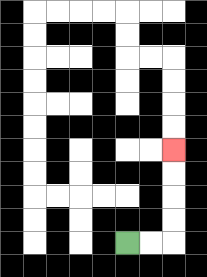{'start': '[5, 10]', 'end': '[7, 6]', 'path_directions': 'R,R,U,U,U,U', 'path_coordinates': '[[5, 10], [6, 10], [7, 10], [7, 9], [7, 8], [7, 7], [7, 6]]'}